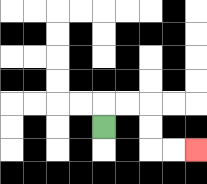{'start': '[4, 5]', 'end': '[8, 6]', 'path_directions': 'U,R,R,D,D,R,R', 'path_coordinates': '[[4, 5], [4, 4], [5, 4], [6, 4], [6, 5], [6, 6], [7, 6], [8, 6]]'}